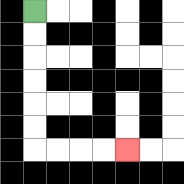{'start': '[1, 0]', 'end': '[5, 6]', 'path_directions': 'D,D,D,D,D,D,R,R,R,R', 'path_coordinates': '[[1, 0], [1, 1], [1, 2], [1, 3], [1, 4], [1, 5], [1, 6], [2, 6], [3, 6], [4, 6], [5, 6]]'}